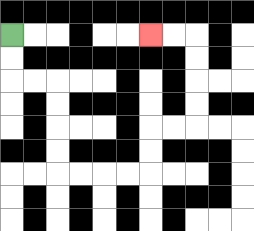{'start': '[0, 1]', 'end': '[6, 1]', 'path_directions': 'D,D,R,R,D,D,D,D,R,R,R,R,U,U,R,R,U,U,U,U,L,L', 'path_coordinates': '[[0, 1], [0, 2], [0, 3], [1, 3], [2, 3], [2, 4], [2, 5], [2, 6], [2, 7], [3, 7], [4, 7], [5, 7], [6, 7], [6, 6], [6, 5], [7, 5], [8, 5], [8, 4], [8, 3], [8, 2], [8, 1], [7, 1], [6, 1]]'}